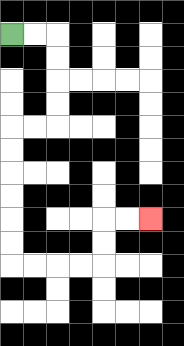{'start': '[0, 1]', 'end': '[6, 9]', 'path_directions': 'R,R,D,D,D,D,L,L,D,D,D,D,D,D,R,R,R,R,U,U,R,R', 'path_coordinates': '[[0, 1], [1, 1], [2, 1], [2, 2], [2, 3], [2, 4], [2, 5], [1, 5], [0, 5], [0, 6], [0, 7], [0, 8], [0, 9], [0, 10], [0, 11], [1, 11], [2, 11], [3, 11], [4, 11], [4, 10], [4, 9], [5, 9], [6, 9]]'}